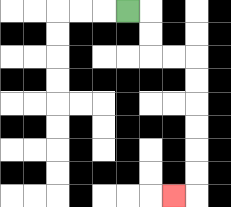{'start': '[5, 0]', 'end': '[7, 8]', 'path_directions': 'R,D,D,R,R,D,D,D,D,D,D,L', 'path_coordinates': '[[5, 0], [6, 0], [6, 1], [6, 2], [7, 2], [8, 2], [8, 3], [8, 4], [8, 5], [8, 6], [8, 7], [8, 8], [7, 8]]'}